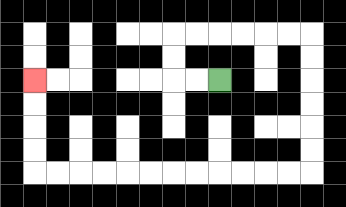{'start': '[9, 3]', 'end': '[1, 3]', 'path_directions': 'L,L,U,U,R,R,R,R,R,R,D,D,D,D,D,D,L,L,L,L,L,L,L,L,L,L,L,L,U,U,U,U', 'path_coordinates': '[[9, 3], [8, 3], [7, 3], [7, 2], [7, 1], [8, 1], [9, 1], [10, 1], [11, 1], [12, 1], [13, 1], [13, 2], [13, 3], [13, 4], [13, 5], [13, 6], [13, 7], [12, 7], [11, 7], [10, 7], [9, 7], [8, 7], [7, 7], [6, 7], [5, 7], [4, 7], [3, 7], [2, 7], [1, 7], [1, 6], [1, 5], [1, 4], [1, 3]]'}